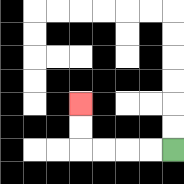{'start': '[7, 6]', 'end': '[3, 4]', 'path_directions': 'L,L,L,L,U,U', 'path_coordinates': '[[7, 6], [6, 6], [5, 6], [4, 6], [3, 6], [3, 5], [3, 4]]'}